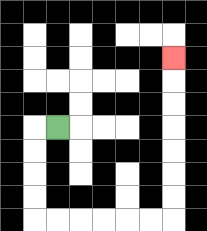{'start': '[2, 5]', 'end': '[7, 2]', 'path_directions': 'L,D,D,D,D,R,R,R,R,R,R,U,U,U,U,U,U,U', 'path_coordinates': '[[2, 5], [1, 5], [1, 6], [1, 7], [1, 8], [1, 9], [2, 9], [3, 9], [4, 9], [5, 9], [6, 9], [7, 9], [7, 8], [7, 7], [7, 6], [7, 5], [7, 4], [7, 3], [7, 2]]'}